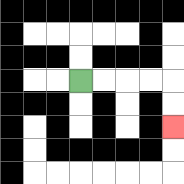{'start': '[3, 3]', 'end': '[7, 5]', 'path_directions': 'R,R,R,R,D,D', 'path_coordinates': '[[3, 3], [4, 3], [5, 3], [6, 3], [7, 3], [7, 4], [7, 5]]'}